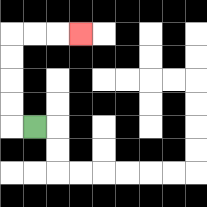{'start': '[1, 5]', 'end': '[3, 1]', 'path_directions': 'L,U,U,U,U,R,R,R', 'path_coordinates': '[[1, 5], [0, 5], [0, 4], [0, 3], [0, 2], [0, 1], [1, 1], [2, 1], [3, 1]]'}